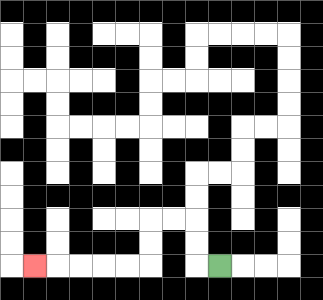{'start': '[9, 11]', 'end': '[1, 11]', 'path_directions': 'L,U,U,L,L,D,D,L,L,L,L,L', 'path_coordinates': '[[9, 11], [8, 11], [8, 10], [8, 9], [7, 9], [6, 9], [6, 10], [6, 11], [5, 11], [4, 11], [3, 11], [2, 11], [1, 11]]'}